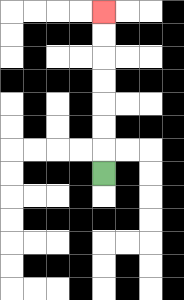{'start': '[4, 7]', 'end': '[4, 0]', 'path_directions': 'U,U,U,U,U,U,U', 'path_coordinates': '[[4, 7], [4, 6], [4, 5], [4, 4], [4, 3], [4, 2], [4, 1], [4, 0]]'}